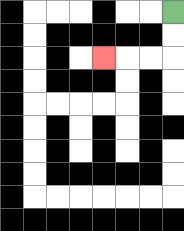{'start': '[7, 0]', 'end': '[4, 2]', 'path_directions': 'D,D,L,L,L', 'path_coordinates': '[[7, 0], [7, 1], [7, 2], [6, 2], [5, 2], [4, 2]]'}